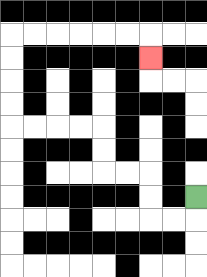{'start': '[8, 8]', 'end': '[6, 2]', 'path_directions': 'D,L,L,U,U,L,L,U,U,L,L,L,L,U,U,U,U,R,R,R,R,R,R,D', 'path_coordinates': '[[8, 8], [8, 9], [7, 9], [6, 9], [6, 8], [6, 7], [5, 7], [4, 7], [4, 6], [4, 5], [3, 5], [2, 5], [1, 5], [0, 5], [0, 4], [0, 3], [0, 2], [0, 1], [1, 1], [2, 1], [3, 1], [4, 1], [5, 1], [6, 1], [6, 2]]'}